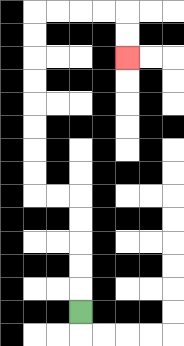{'start': '[3, 13]', 'end': '[5, 2]', 'path_directions': 'U,U,U,U,U,L,L,U,U,U,U,U,U,U,U,R,R,R,R,D,D', 'path_coordinates': '[[3, 13], [3, 12], [3, 11], [3, 10], [3, 9], [3, 8], [2, 8], [1, 8], [1, 7], [1, 6], [1, 5], [1, 4], [1, 3], [1, 2], [1, 1], [1, 0], [2, 0], [3, 0], [4, 0], [5, 0], [5, 1], [5, 2]]'}